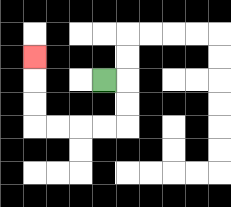{'start': '[4, 3]', 'end': '[1, 2]', 'path_directions': 'R,D,D,L,L,L,L,U,U,U', 'path_coordinates': '[[4, 3], [5, 3], [5, 4], [5, 5], [4, 5], [3, 5], [2, 5], [1, 5], [1, 4], [1, 3], [1, 2]]'}